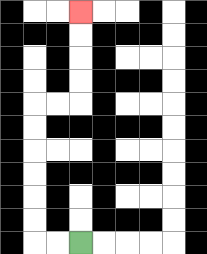{'start': '[3, 10]', 'end': '[3, 0]', 'path_directions': 'L,L,U,U,U,U,U,U,R,R,U,U,U,U', 'path_coordinates': '[[3, 10], [2, 10], [1, 10], [1, 9], [1, 8], [1, 7], [1, 6], [1, 5], [1, 4], [2, 4], [3, 4], [3, 3], [3, 2], [3, 1], [3, 0]]'}